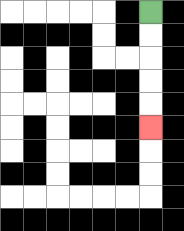{'start': '[6, 0]', 'end': '[6, 5]', 'path_directions': 'D,D,D,D,D', 'path_coordinates': '[[6, 0], [6, 1], [6, 2], [6, 3], [6, 4], [6, 5]]'}